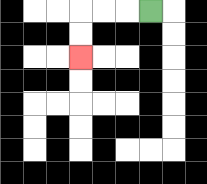{'start': '[6, 0]', 'end': '[3, 2]', 'path_directions': 'L,L,L,D,D', 'path_coordinates': '[[6, 0], [5, 0], [4, 0], [3, 0], [3, 1], [3, 2]]'}